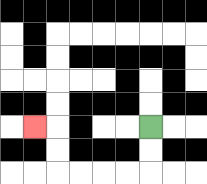{'start': '[6, 5]', 'end': '[1, 5]', 'path_directions': 'D,D,L,L,L,L,U,U,L', 'path_coordinates': '[[6, 5], [6, 6], [6, 7], [5, 7], [4, 7], [3, 7], [2, 7], [2, 6], [2, 5], [1, 5]]'}